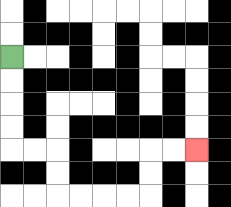{'start': '[0, 2]', 'end': '[8, 6]', 'path_directions': 'D,D,D,D,R,R,D,D,R,R,R,R,U,U,R,R', 'path_coordinates': '[[0, 2], [0, 3], [0, 4], [0, 5], [0, 6], [1, 6], [2, 6], [2, 7], [2, 8], [3, 8], [4, 8], [5, 8], [6, 8], [6, 7], [6, 6], [7, 6], [8, 6]]'}